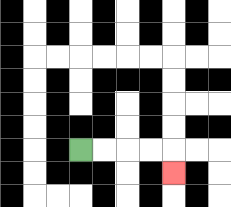{'start': '[3, 6]', 'end': '[7, 7]', 'path_directions': 'R,R,R,R,D', 'path_coordinates': '[[3, 6], [4, 6], [5, 6], [6, 6], [7, 6], [7, 7]]'}